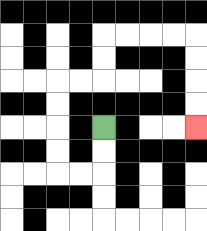{'start': '[4, 5]', 'end': '[8, 5]', 'path_directions': 'D,D,L,L,U,U,U,U,R,R,U,U,R,R,R,R,D,D,D,D', 'path_coordinates': '[[4, 5], [4, 6], [4, 7], [3, 7], [2, 7], [2, 6], [2, 5], [2, 4], [2, 3], [3, 3], [4, 3], [4, 2], [4, 1], [5, 1], [6, 1], [7, 1], [8, 1], [8, 2], [8, 3], [8, 4], [8, 5]]'}